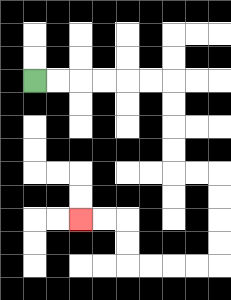{'start': '[1, 3]', 'end': '[3, 9]', 'path_directions': 'R,R,R,R,R,R,D,D,D,D,R,R,D,D,D,D,L,L,L,L,U,U,L,L', 'path_coordinates': '[[1, 3], [2, 3], [3, 3], [4, 3], [5, 3], [6, 3], [7, 3], [7, 4], [7, 5], [7, 6], [7, 7], [8, 7], [9, 7], [9, 8], [9, 9], [9, 10], [9, 11], [8, 11], [7, 11], [6, 11], [5, 11], [5, 10], [5, 9], [4, 9], [3, 9]]'}